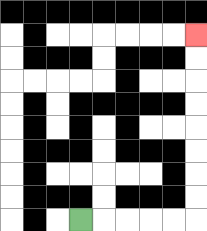{'start': '[3, 9]', 'end': '[8, 1]', 'path_directions': 'R,R,R,R,R,U,U,U,U,U,U,U,U', 'path_coordinates': '[[3, 9], [4, 9], [5, 9], [6, 9], [7, 9], [8, 9], [8, 8], [8, 7], [8, 6], [8, 5], [8, 4], [8, 3], [8, 2], [8, 1]]'}